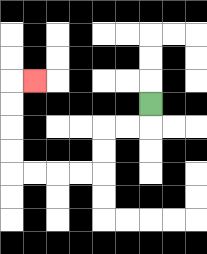{'start': '[6, 4]', 'end': '[1, 3]', 'path_directions': 'D,L,L,D,D,L,L,L,L,U,U,U,U,R', 'path_coordinates': '[[6, 4], [6, 5], [5, 5], [4, 5], [4, 6], [4, 7], [3, 7], [2, 7], [1, 7], [0, 7], [0, 6], [0, 5], [0, 4], [0, 3], [1, 3]]'}